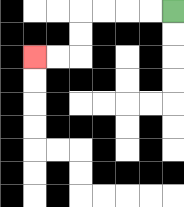{'start': '[7, 0]', 'end': '[1, 2]', 'path_directions': 'L,L,L,L,D,D,L,L', 'path_coordinates': '[[7, 0], [6, 0], [5, 0], [4, 0], [3, 0], [3, 1], [3, 2], [2, 2], [1, 2]]'}